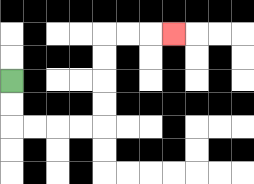{'start': '[0, 3]', 'end': '[7, 1]', 'path_directions': 'D,D,R,R,R,R,U,U,U,U,R,R,R', 'path_coordinates': '[[0, 3], [0, 4], [0, 5], [1, 5], [2, 5], [3, 5], [4, 5], [4, 4], [4, 3], [4, 2], [4, 1], [5, 1], [6, 1], [7, 1]]'}